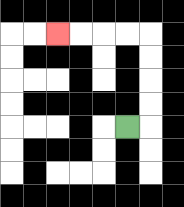{'start': '[5, 5]', 'end': '[2, 1]', 'path_directions': 'R,U,U,U,U,L,L,L,L', 'path_coordinates': '[[5, 5], [6, 5], [6, 4], [6, 3], [6, 2], [6, 1], [5, 1], [4, 1], [3, 1], [2, 1]]'}